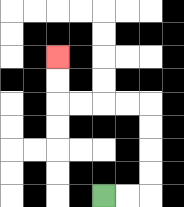{'start': '[4, 8]', 'end': '[2, 2]', 'path_directions': 'R,R,U,U,U,U,L,L,L,L,U,U', 'path_coordinates': '[[4, 8], [5, 8], [6, 8], [6, 7], [6, 6], [6, 5], [6, 4], [5, 4], [4, 4], [3, 4], [2, 4], [2, 3], [2, 2]]'}